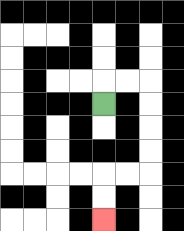{'start': '[4, 4]', 'end': '[4, 9]', 'path_directions': 'U,R,R,D,D,D,D,L,L,D,D', 'path_coordinates': '[[4, 4], [4, 3], [5, 3], [6, 3], [6, 4], [6, 5], [6, 6], [6, 7], [5, 7], [4, 7], [4, 8], [4, 9]]'}